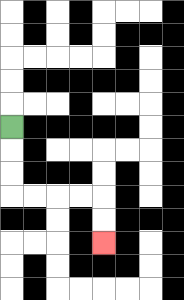{'start': '[0, 5]', 'end': '[4, 10]', 'path_directions': 'D,D,D,R,R,R,R,D,D', 'path_coordinates': '[[0, 5], [0, 6], [0, 7], [0, 8], [1, 8], [2, 8], [3, 8], [4, 8], [4, 9], [4, 10]]'}